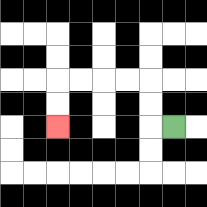{'start': '[7, 5]', 'end': '[2, 5]', 'path_directions': 'L,U,U,L,L,L,L,D,D', 'path_coordinates': '[[7, 5], [6, 5], [6, 4], [6, 3], [5, 3], [4, 3], [3, 3], [2, 3], [2, 4], [2, 5]]'}